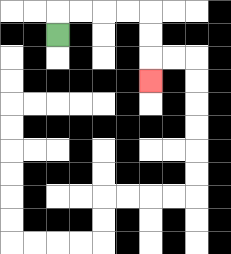{'start': '[2, 1]', 'end': '[6, 3]', 'path_directions': 'U,R,R,R,R,D,D,D', 'path_coordinates': '[[2, 1], [2, 0], [3, 0], [4, 0], [5, 0], [6, 0], [6, 1], [6, 2], [6, 3]]'}